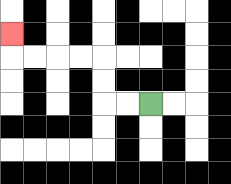{'start': '[6, 4]', 'end': '[0, 1]', 'path_directions': 'L,L,U,U,L,L,L,L,U', 'path_coordinates': '[[6, 4], [5, 4], [4, 4], [4, 3], [4, 2], [3, 2], [2, 2], [1, 2], [0, 2], [0, 1]]'}